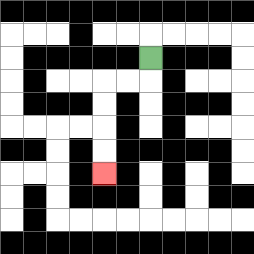{'start': '[6, 2]', 'end': '[4, 7]', 'path_directions': 'D,L,L,D,D,D,D', 'path_coordinates': '[[6, 2], [6, 3], [5, 3], [4, 3], [4, 4], [4, 5], [4, 6], [4, 7]]'}